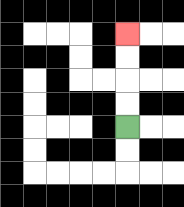{'start': '[5, 5]', 'end': '[5, 1]', 'path_directions': 'U,U,U,U', 'path_coordinates': '[[5, 5], [5, 4], [5, 3], [5, 2], [5, 1]]'}